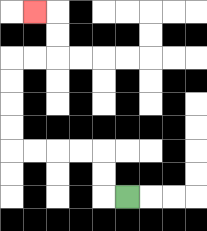{'start': '[5, 8]', 'end': '[1, 0]', 'path_directions': 'L,U,U,L,L,L,L,U,U,U,U,R,R,U,U,L', 'path_coordinates': '[[5, 8], [4, 8], [4, 7], [4, 6], [3, 6], [2, 6], [1, 6], [0, 6], [0, 5], [0, 4], [0, 3], [0, 2], [1, 2], [2, 2], [2, 1], [2, 0], [1, 0]]'}